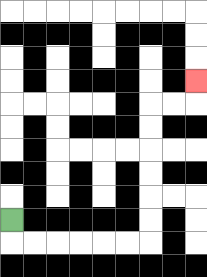{'start': '[0, 9]', 'end': '[8, 3]', 'path_directions': 'D,R,R,R,R,R,R,U,U,U,U,U,U,R,R,U', 'path_coordinates': '[[0, 9], [0, 10], [1, 10], [2, 10], [3, 10], [4, 10], [5, 10], [6, 10], [6, 9], [6, 8], [6, 7], [6, 6], [6, 5], [6, 4], [7, 4], [8, 4], [8, 3]]'}